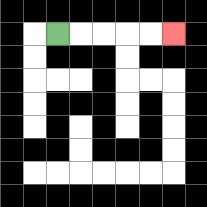{'start': '[2, 1]', 'end': '[7, 1]', 'path_directions': 'R,R,R,R,R', 'path_coordinates': '[[2, 1], [3, 1], [4, 1], [5, 1], [6, 1], [7, 1]]'}